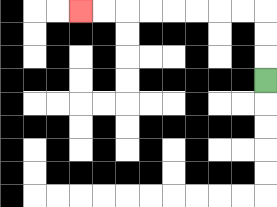{'start': '[11, 3]', 'end': '[3, 0]', 'path_directions': 'U,U,U,L,L,L,L,L,L,L,L', 'path_coordinates': '[[11, 3], [11, 2], [11, 1], [11, 0], [10, 0], [9, 0], [8, 0], [7, 0], [6, 0], [5, 0], [4, 0], [3, 0]]'}